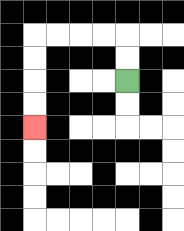{'start': '[5, 3]', 'end': '[1, 5]', 'path_directions': 'U,U,L,L,L,L,D,D,D,D', 'path_coordinates': '[[5, 3], [5, 2], [5, 1], [4, 1], [3, 1], [2, 1], [1, 1], [1, 2], [1, 3], [1, 4], [1, 5]]'}